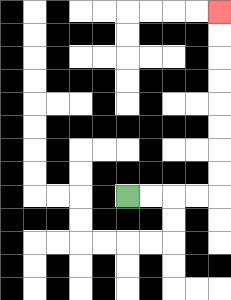{'start': '[5, 8]', 'end': '[9, 0]', 'path_directions': 'R,R,R,R,U,U,U,U,U,U,U,U', 'path_coordinates': '[[5, 8], [6, 8], [7, 8], [8, 8], [9, 8], [9, 7], [9, 6], [9, 5], [9, 4], [9, 3], [9, 2], [9, 1], [9, 0]]'}